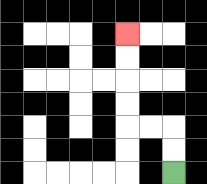{'start': '[7, 7]', 'end': '[5, 1]', 'path_directions': 'U,U,L,L,U,U,U,U', 'path_coordinates': '[[7, 7], [7, 6], [7, 5], [6, 5], [5, 5], [5, 4], [5, 3], [5, 2], [5, 1]]'}